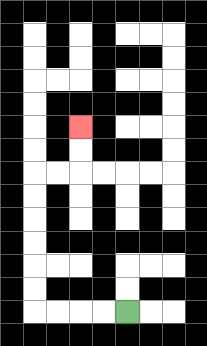{'start': '[5, 13]', 'end': '[3, 5]', 'path_directions': 'L,L,L,L,U,U,U,U,U,U,R,R,U,U', 'path_coordinates': '[[5, 13], [4, 13], [3, 13], [2, 13], [1, 13], [1, 12], [1, 11], [1, 10], [1, 9], [1, 8], [1, 7], [2, 7], [3, 7], [3, 6], [3, 5]]'}